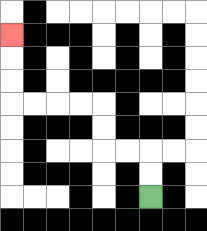{'start': '[6, 8]', 'end': '[0, 1]', 'path_directions': 'U,U,L,L,U,U,L,L,L,L,U,U,U', 'path_coordinates': '[[6, 8], [6, 7], [6, 6], [5, 6], [4, 6], [4, 5], [4, 4], [3, 4], [2, 4], [1, 4], [0, 4], [0, 3], [0, 2], [0, 1]]'}